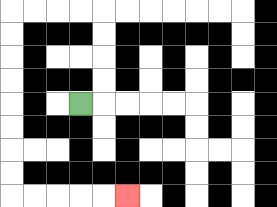{'start': '[3, 4]', 'end': '[5, 8]', 'path_directions': 'R,U,U,U,U,L,L,L,L,D,D,D,D,D,D,D,D,R,R,R,R,R', 'path_coordinates': '[[3, 4], [4, 4], [4, 3], [4, 2], [4, 1], [4, 0], [3, 0], [2, 0], [1, 0], [0, 0], [0, 1], [0, 2], [0, 3], [0, 4], [0, 5], [0, 6], [0, 7], [0, 8], [1, 8], [2, 8], [3, 8], [4, 8], [5, 8]]'}